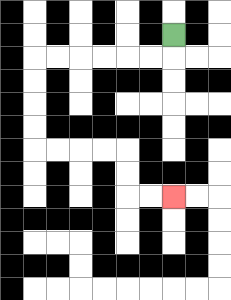{'start': '[7, 1]', 'end': '[7, 8]', 'path_directions': 'D,L,L,L,L,L,L,D,D,D,D,R,R,R,R,D,D,R,R', 'path_coordinates': '[[7, 1], [7, 2], [6, 2], [5, 2], [4, 2], [3, 2], [2, 2], [1, 2], [1, 3], [1, 4], [1, 5], [1, 6], [2, 6], [3, 6], [4, 6], [5, 6], [5, 7], [5, 8], [6, 8], [7, 8]]'}